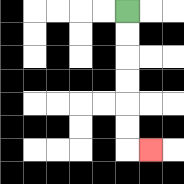{'start': '[5, 0]', 'end': '[6, 6]', 'path_directions': 'D,D,D,D,D,D,R', 'path_coordinates': '[[5, 0], [5, 1], [5, 2], [5, 3], [5, 4], [5, 5], [5, 6], [6, 6]]'}